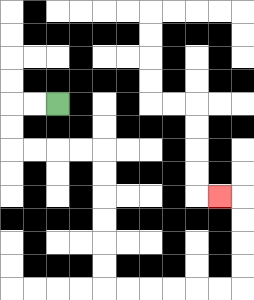{'start': '[2, 4]', 'end': '[9, 8]', 'path_directions': 'L,L,D,D,R,R,R,R,D,D,D,D,D,D,R,R,R,R,R,R,U,U,U,U,L', 'path_coordinates': '[[2, 4], [1, 4], [0, 4], [0, 5], [0, 6], [1, 6], [2, 6], [3, 6], [4, 6], [4, 7], [4, 8], [4, 9], [4, 10], [4, 11], [4, 12], [5, 12], [6, 12], [7, 12], [8, 12], [9, 12], [10, 12], [10, 11], [10, 10], [10, 9], [10, 8], [9, 8]]'}